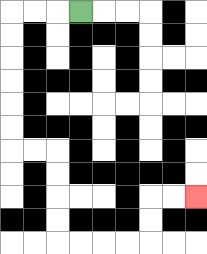{'start': '[3, 0]', 'end': '[8, 8]', 'path_directions': 'L,L,L,D,D,D,D,D,D,R,R,D,D,D,D,R,R,R,R,U,U,R,R', 'path_coordinates': '[[3, 0], [2, 0], [1, 0], [0, 0], [0, 1], [0, 2], [0, 3], [0, 4], [0, 5], [0, 6], [1, 6], [2, 6], [2, 7], [2, 8], [2, 9], [2, 10], [3, 10], [4, 10], [5, 10], [6, 10], [6, 9], [6, 8], [7, 8], [8, 8]]'}